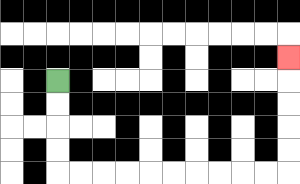{'start': '[2, 3]', 'end': '[12, 2]', 'path_directions': 'D,D,D,D,R,R,R,R,R,R,R,R,R,R,U,U,U,U,U', 'path_coordinates': '[[2, 3], [2, 4], [2, 5], [2, 6], [2, 7], [3, 7], [4, 7], [5, 7], [6, 7], [7, 7], [8, 7], [9, 7], [10, 7], [11, 7], [12, 7], [12, 6], [12, 5], [12, 4], [12, 3], [12, 2]]'}